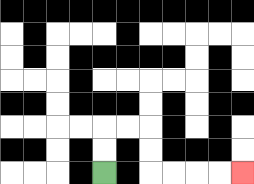{'start': '[4, 7]', 'end': '[10, 7]', 'path_directions': 'U,U,R,R,D,D,R,R,R,R', 'path_coordinates': '[[4, 7], [4, 6], [4, 5], [5, 5], [6, 5], [6, 6], [6, 7], [7, 7], [8, 7], [9, 7], [10, 7]]'}